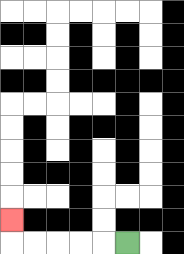{'start': '[5, 10]', 'end': '[0, 9]', 'path_directions': 'L,L,L,L,L,U', 'path_coordinates': '[[5, 10], [4, 10], [3, 10], [2, 10], [1, 10], [0, 10], [0, 9]]'}